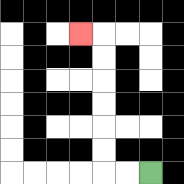{'start': '[6, 7]', 'end': '[3, 1]', 'path_directions': 'L,L,U,U,U,U,U,U,L', 'path_coordinates': '[[6, 7], [5, 7], [4, 7], [4, 6], [4, 5], [4, 4], [4, 3], [4, 2], [4, 1], [3, 1]]'}